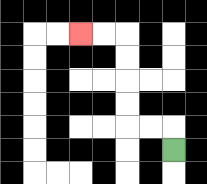{'start': '[7, 6]', 'end': '[3, 1]', 'path_directions': 'U,L,L,U,U,U,U,L,L', 'path_coordinates': '[[7, 6], [7, 5], [6, 5], [5, 5], [5, 4], [5, 3], [5, 2], [5, 1], [4, 1], [3, 1]]'}